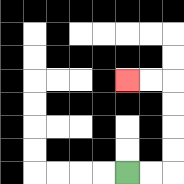{'start': '[5, 7]', 'end': '[5, 3]', 'path_directions': 'R,R,U,U,U,U,L,L', 'path_coordinates': '[[5, 7], [6, 7], [7, 7], [7, 6], [7, 5], [7, 4], [7, 3], [6, 3], [5, 3]]'}